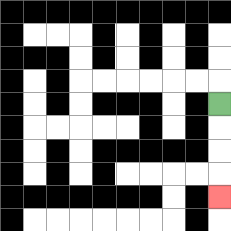{'start': '[9, 4]', 'end': '[9, 8]', 'path_directions': 'D,D,D,D', 'path_coordinates': '[[9, 4], [9, 5], [9, 6], [9, 7], [9, 8]]'}